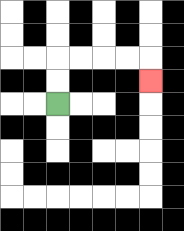{'start': '[2, 4]', 'end': '[6, 3]', 'path_directions': 'U,U,R,R,R,R,D', 'path_coordinates': '[[2, 4], [2, 3], [2, 2], [3, 2], [4, 2], [5, 2], [6, 2], [6, 3]]'}